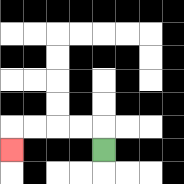{'start': '[4, 6]', 'end': '[0, 6]', 'path_directions': 'U,L,L,L,L,D', 'path_coordinates': '[[4, 6], [4, 5], [3, 5], [2, 5], [1, 5], [0, 5], [0, 6]]'}